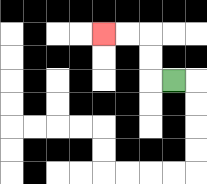{'start': '[7, 3]', 'end': '[4, 1]', 'path_directions': 'L,U,U,L,L', 'path_coordinates': '[[7, 3], [6, 3], [6, 2], [6, 1], [5, 1], [4, 1]]'}